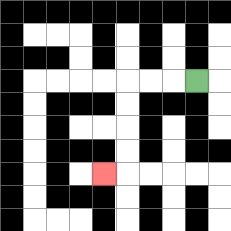{'start': '[8, 3]', 'end': '[4, 7]', 'path_directions': 'L,L,L,D,D,D,D,L', 'path_coordinates': '[[8, 3], [7, 3], [6, 3], [5, 3], [5, 4], [5, 5], [5, 6], [5, 7], [4, 7]]'}